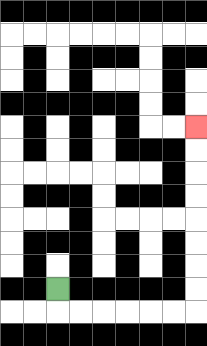{'start': '[2, 12]', 'end': '[8, 5]', 'path_directions': 'D,R,R,R,R,R,R,U,U,U,U,U,U,U,U', 'path_coordinates': '[[2, 12], [2, 13], [3, 13], [4, 13], [5, 13], [6, 13], [7, 13], [8, 13], [8, 12], [8, 11], [8, 10], [8, 9], [8, 8], [8, 7], [8, 6], [8, 5]]'}